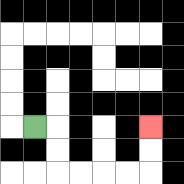{'start': '[1, 5]', 'end': '[6, 5]', 'path_directions': 'R,D,D,R,R,R,R,U,U', 'path_coordinates': '[[1, 5], [2, 5], [2, 6], [2, 7], [3, 7], [4, 7], [5, 7], [6, 7], [6, 6], [6, 5]]'}